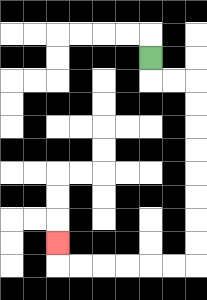{'start': '[6, 2]', 'end': '[2, 10]', 'path_directions': 'D,R,R,D,D,D,D,D,D,D,D,L,L,L,L,L,L,U', 'path_coordinates': '[[6, 2], [6, 3], [7, 3], [8, 3], [8, 4], [8, 5], [8, 6], [8, 7], [8, 8], [8, 9], [8, 10], [8, 11], [7, 11], [6, 11], [5, 11], [4, 11], [3, 11], [2, 11], [2, 10]]'}